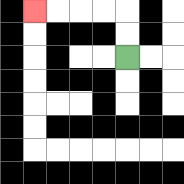{'start': '[5, 2]', 'end': '[1, 0]', 'path_directions': 'U,U,L,L,L,L', 'path_coordinates': '[[5, 2], [5, 1], [5, 0], [4, 0], [3, 0], [2, 0], [1, 0]]'}